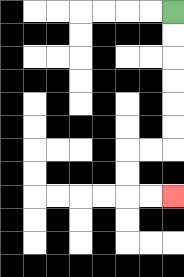{'start': '[7, 0]', 'end': '[7, 8]', 'path_directions': 'D,D,D,D,D,D,L,L,D,D,R,R', 'path_coordinates': '[[7, 0], [7, 1], [7, 2], [7, 3], [7, 4], [7, 5], [7, 6], [6, 6], [5, 6], [5, 7], [5, 8], [6, 8], [7, 8]]'}